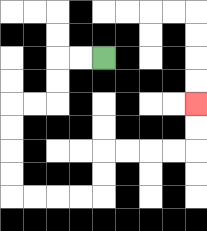{'start': '[4, 2]', 'end': '[8, 4]', 'path_directions': 'L,L,D,D,L,L,D,D,D,D,R,R,R,R,U,U,R,R,R,R,U,U', 'path_coordinates': '[[4, 2], [3, 2], [2, 2], [2, 3], [2, 4], [1, 4], [0, 4], [0, 5], [0, 6], [0, 7], [0, 8], [1, 8], [2, 8], [3, 8], [4, 8], [4, 7], [4, 6], [5, 6], [6, 6], [7, 6], [8, 6], [8, 5], [8, 4]]'}